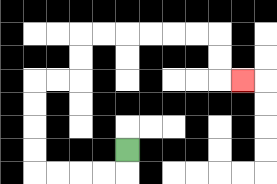{'start': '[5, 6]', 'end': '[10, 3]', 'path_directions': 'D,L,L,L,L,U,U,U,U,R,R,U,U,R,R,R,R,R,R,D,D,R', 'path_coordinates': '[[5, 6], [5, 7], [4, 7], [3, 7], [2, 7], [1, 7], [1, 6], [1, 5], [1, 4], [1, 3], [2, 3], [3, 3], [3, 2], [3, 1], [4, 1], [5, 1], [6, 1], [7, 1], [8, 1], [9, 1], [9, 2], [9, 3], [10, 3]]'}